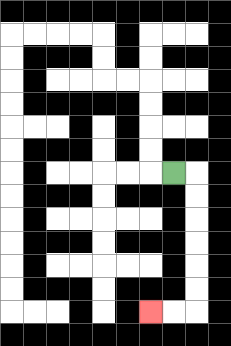{'start': '[7, 7]', 'end': '[6, 13]', 'path_directions': 'R,D,D,D,D,D,D,L,L', 'path_coordinates': '[[7, 7], [8, 7], [8, 8], [8, 9], [8, 10], [8, 11], [8, 12], [8, 13], [7, 13], [6, 13]]'}